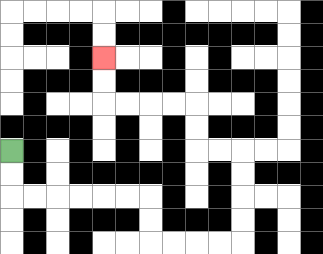{'start': '[0, 6]', 'end': '[4, 2]', 'path_directions': 'D,D,R,R,R,R,R,R,D,D,R,R,R,R,U,U,U,U,L,L,U,U,L,L,L,L,U,U', 'path_coordinates': '[[0, 6], [0, 7], [0, 8], [1, 8], [2, 8], [3, 8], [4, 8], [5, 8], [6, 8], [6, 9], [6, 10], [7, 10], [8, 10], [9, 10], [10, 10], [10, 9], [10, 8], [10, 7], [10, 6], [9, 6], [8, 6], [8, 5], [8, 4], [7, 4], [6, 4], [5, 4], [4, 4], [4, 3], [4, 2]]'}